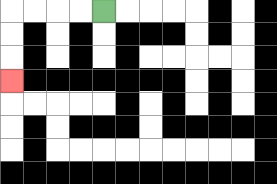{'start': '[4, 0]', 'end': '[0, 3]', 'path_directions': 'L,L,L,L,D,D,D', 'path_coordinates': '[[4, 0], [3, 0], [2, 0], [1, 0], [0, 0], [0, 1], [0, 2], [0, 3]]'}